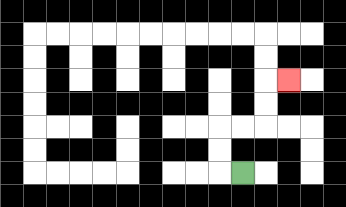{'start': '[10, 7]', 'end': '[12, 3]', 'path_directions': 'L,U,U,R,R,U,U,R', 'path_coordinates': '[[10, 7], [9, 7], [9, 6], [9, 5], [10, 5], [11, 5], [11, 4], [11, 3], [12, 3]]'}